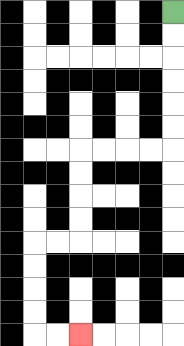{'start': '[7, 0]', 'end': '[3, 14]', 'path_directions': 'D,D,D,D,D,D,L,L,L,L,D,D,D,D,L,L,D,D,D,D,R,R', 'path_coordinates': '[[7, 0], [7, 1], [7, 2], [7, 3], [7, 4], [7, 5], [7, 6], [6, 6], [5, 6], [4, 6], [3, 6], [3, 7], [3, 8], [3, 9], [3, 10], [2, 10], [1, 10], [1, 11], [1, 12], [1, 13], [1, 14], [2, 14], [3, 14]]'}